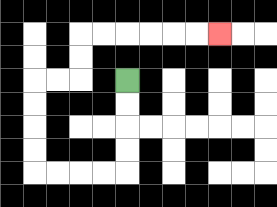{'start': '[5, 3]', 'end': '[9, 1]', 'path_directions': 'D,D,D,D,L,L,L,L,U,U,U,U,R,R,U,U,R,R,R,R,R,R', 'path_coordinates': '[[5, 3], [5, 4], [5, 5], [5, 6], [5, 7], [4, 7], [3, 7], [2, 7], [1, 7], [1, 6], [1, 5], [1, 4], [1, 3], [2, 3], [3, 3], [3, 2], [3, 1], [4, 1], [5, 1], [6, 1], [7, 1], [8, 1], [9, 1]]'}